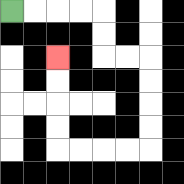{'start': '[0, 0]', 'end': '[2, 2]', 'path_directions': 'R,R,R,R,D,D,R,R,D,D,D,D,L,L,L,L,U,U,U,U', 'path_coordinates': '[[0, 0], [1, 0], [2, 0], [3, 0], [4, 0], [4, 1], [4, 2], [5, 2], [6, 2], [6, 3], [6, 4], [6, 5], [6, 6], [5, 6], [4, 6], [3, 6], [2, 6], [2, 5], [2, 4], [2, 3], [2, 2]]'}